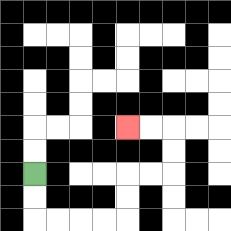{'start': '[1, 7]', 'end': '[5, 5]', 'path_directions': 'D,D,R,R,R,R,U,U,R,R,U,U,L,L', 'path_coordinates': '[[1, 7], [1, 8], [1, 9], [2, 9], [3, 9], [4, 9], [5, 9], [5, 8], [5, 7], [6, 7], [7, 7], [7, 6], [7, 5], [6, 5], [5, 5]]'}